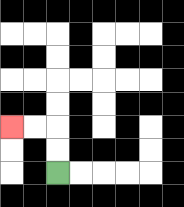{'start': '[2, 7]', 'end': '[0, 5]', 'path_directions': 'U,U,L,L', 'path_coordinates': '[[2, 7], [2, 6], [2, 5], [1, 5], [0, 5]]'}